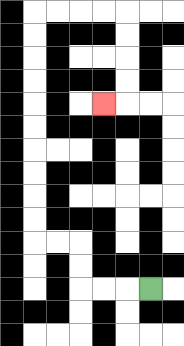{'start': '[6, 12]', 'end': '[4, 4]', 'path_directions': 'L,L,L,U,U,L,L,U,U,U,U,U,U,U,U,U,U,R,R,R,R,D,D,D,D,L', 'path_coordinates': '[[6, 12], [5, 12], [4, 12], [3, 12], [3, 11], [3, 10], [2, 10], [1, 10], [1, 9], [1, 8], [1, 7], [1, 6], [1, 5], [1, 4], [1, 3], [1, 2], [1, 1], [1, 0], [2, 0], [3, 0], [4, 0], [5, 0], [5, 1], [5, 2], [5, 3], [5, 4], [4, 4]]'}